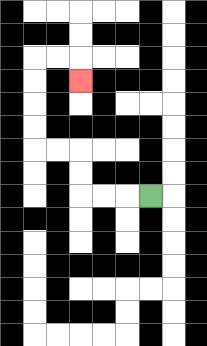{'start': '[6, 8]', 'end': '[3, 3]', 'path_directions': 'L,L,L,U,U,L,L,U,U,U,U,R,R,D', 'path_coordinates': '[[6, 8], [5, 8], [4, 8], [3, 8], [3, 7], [3, 6], [2, 6], [1, 6], [1, 5], [1, 4], [1, 3], [1, 2], [2, 2], [3, 2], [3, 3]]'}